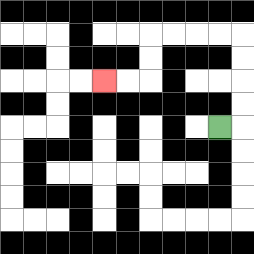{'start': '[9, 5]', 'end': '[4, 3]', 'path_directions': 'R,U,U,U,U,L,L,L,L,D,D,L,L', 'path_coordinates': '[[9, 5], [10, 5], [10, 4], [10, 3], [10, 2], [10, 1], [9, 1], [8, 1], [7, 1], [6, 1], [6, 2], [6, 3], [5, 3], [4, 3]]'}